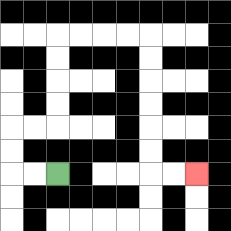{'start': '[2, 7]', 'end': '[8, 7]', 'path_directions': 'L,L,U,U,R,R,U,U,U,U,R,R,R,R,D,D,D,D,D,D,R,R', 'path_coordinates': '[[2, 7], [1, 7], [0, 7], [0, 6], [0, 5], [1, 5], [2, 5], [2, 4], [2, 3], [2, 2], [2, 1], [3, 1], [4, 1], [5, 1], [6, 1], [6, 2], [6, 3], [6, 4], [6, 5], [6, 6], [6, 7], [7, 7], [8, 7]]'}